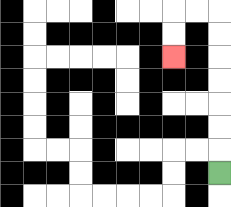{'start': '[9, 7]', 'end': '[7, 2]', 'path_directions': 'U,U,U,U,U,U,U,L,L,D,D', 'path_coordinates': '[[9, 7], [9, 6], [9, 5], [9, 4], [9, 3], [9, 2], [9, 1], [9, 0], [8, 0], [7, 0], [7, 1], [7, 2]]'}